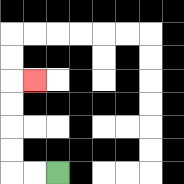{'start': '[2, 7]', 'end': '[1, 3]', 'path_directions': 'L,L,U,U,U,U,R', 'path_coordinates': '[[2, 7], [1, 7], [0, 7], [0, 6], [0, 5], [0, 4], [0, 3], [1, 3]]'}